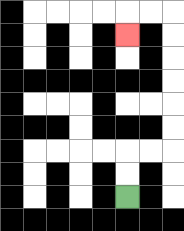{'start': '[5, 8]', 'end': '[5, 1]', 'path_directions': 'U,U,R,R,U,U,U,U,U,U,L,L,D', 'path_coordinates': '[[5, 8], [5, 7], [5, 6], [6, 6], [7, 6], [7, 5], [7, 4], [7, 3], [7, 2], [7, 1], [7, 0], [6, 0], [5, 0], [5, 1]]'}